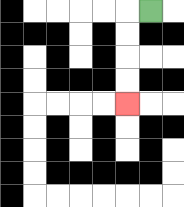{'start': '[6, 0]', 'end': '[5, 4]', 'path_directions': 'L,D,D,D,D', 'path_coordinates': '[[6, 0], [5, 0], [5, 1], [5, 2], [5, 3], [5, 4]]'}